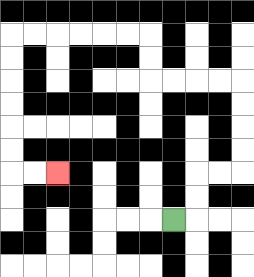{'start': '[7, 9]', 'end': '[2, 7]', 'path_directions': 'R,U,U,R,R,U,U,U,U,L,L,L,L,U,U,L,L,L,L,L,L,D,D,D,D,D,D,R,R', 'path_coordinates': '[[7, 9], [8, 9], [8, 8], [8, 7], [9, 7], [10, 7], [10, 6], [10, 5], [10, 4], [10, 3], [9, 3], [8, 3], [7, 3], [6, 3], [6, 2], [6, 1], [5, 1], [4, 1], [3, 1], [2, 1], [1, 1], [0, 1], [0, 2], [0, 3], [0, 4], [0, 5], [0, 6], [0, 7], [1, 7], [2, 7]]'}